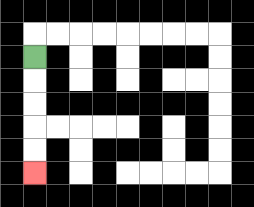{'start': '[1, 2]', 'end': '[1, 7]', 'path_directions': 'D,D,D,D,D', 'path_coordinates': '[[1, 2], [1, 3], [1, 4], [1, 5], [1, 6], [1, 7]]'}